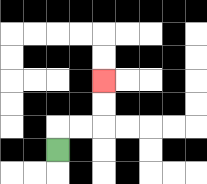{'start': '[2, 6]', 'end': '[4, 3]', 'path_directions': 'U,R,R,U,U', 'path_coordinates': '[[2, 6], [2, 5], [3, 5], [4, 5], [4, 4], [4, 3]]'}